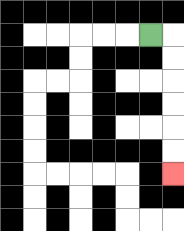{'start': '[6, 1]', 'end': '[7, 7]', 'path_directions': 'R,D,D,D,D,D,D', 'path_coordinates': '[[6, 1], [7, 1], [7, 2], [7, 3], [7, 4], [7, 5], [7, 6], [7, 7]]'}